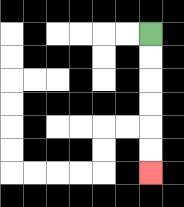{'start': '[6, 1]', 'end': '[6, 7]', 'path_directions': 'D,D,D,D,D,D', 'path_coordinates': '[[6, 1], [6, 2], [6, 3], [6, 4], [6, 5], [6, 6], [6, 7]]'}